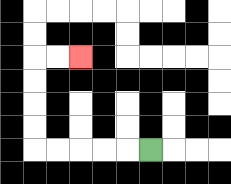{'start': '[6, 6]', 'end': '[3, 2]', 'path_directions': 'L,L,L,L,L,U,U,U,U,R,R', 'path_coordinates': '[[6, 6], [5, 6], [4, 6], [3, 6], [2, 6], [1, 6], [1, 5], [1, 4], [1, 3], [1, 2], [2, 2], [3, 2]]'}